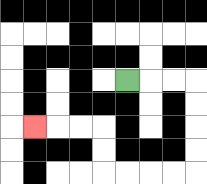{'start': '[5, 3]', 'end': '[1, 5]', 'path_directions': 'R,R,R,D,D,D,D,L,L,L,L,U,U,L,L,L', 'path_coordinates': '[[5, 3], [6, 3], [7, 3], [8, 3], [8, 4], [8, 5], [8, 6], [8, 7], [7, 7], [6, 7], [5, 7], [4, 7], [4, 6], [4, 5], [3, 5], [2, 5], [1, 5]]'}